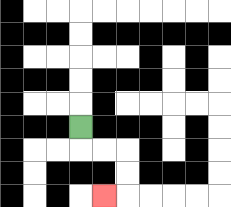{'start': '[3, 5]', 'end': '[4, 8]', 'path_directions': 'D,R,R,D,D,L', 'path_coordinates': '[[3, 5], [3, 6], [4, 6], [5, 6], [5, 7], [5, 8], [4, 8]]'}